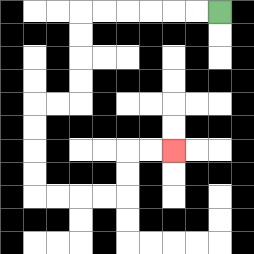{'start': '[9, 0]', 'end': '[7, 6]', 'path_directions': 'L,L,L,L,L,L,D,D,D,D,L,L,D,D,D,D,R,R,R,R,U,U,R,R', 'path_coordinates': '[[9, 0], [8, 0], [7, 0], [6, 0], [5, 0], [4, 0], [3, 0], [3, 1], [3, 2], [3, 3], [3, 4], [2, 4], [1, 4], [1, 5], [1, 6], [1, 7], [1, 8], [2, 8], [3, 8], [4, 8], [5, 8], [5, 7], [5, 6], [6, 6], [7, 6]]'}